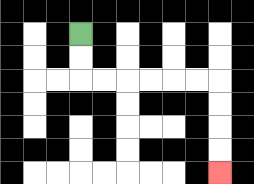{'start': '[3, 1]', 'end': '[9, 7]', 'path_directions': 'D,D,R,R,R,R,R,R,D,D,D,D', 'path_coordinates': '[[3, 1], [3, 2], [3, 3], [4, 3], [5, 3], [6, 3], [7, 3], [8, 3], [9, 3], [9, 4], [9, 5], [9, 6], [9, 7]]'}